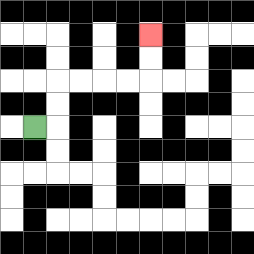{'start': '[1, 5]', 'end': '[6, 1]', 'path_directions': 'R,U,U,R,R,R,R,U,U', 'path_coordinates': '[[1, 5], [2, 5], [2, 4], [2, 3], [3, 3], [4, 3], [5, 3], [6, 3], [6, 2], [6, 1]]'}